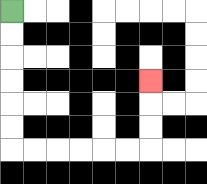{'start': '[0, 0]', 'end': '[6, 3]', 'path_directions': 'D,D,D,D,D,D,R,R,R,R,R,R,U,U,U', 'path_coordinates': '[[0, 0], [0, 1], [0, 2], [0, 3], [0, 4], [0, 5], [0, 6], [1, 6], [2, 6], [3, 6], [4, 6], [5, 6], [6, 6], [6, 5], [6, 4], [6, 3]]'}